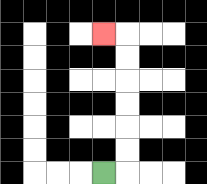{'start': '[4, 7]', 'end': '[4, 1]', 'path_directions': 'R,U,U,U,U,U,U,L', 'path_coordinates': '[[4, 7], [5, 7], [5, 6], [5, 5], [5, 4], [5, 3], [5, 2], [5, 1], [4, 1]]'}